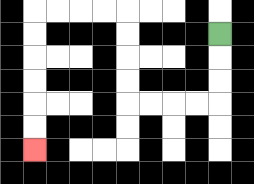{'start': '[9, 1]', 'end': '[1, 6]', 'path_directions': 'D,D,D,L,L,L,L,U,U,U,U,L,L,L,L,D,D,D,D,D,D', 'path_coordinates': '[[9, 1], [9, 2], [9, 3], [9, 4], [8, 4], [7, 4], [6, 4], [5, 4], [5, 3], [5, 2], [5, 1], [5, 0], [4, 0], [3, 0], [2, 0], [1, 0], [1, 1], [1, 2], [1, 3], [1, 4], [1, 5], [1, 6]]'}